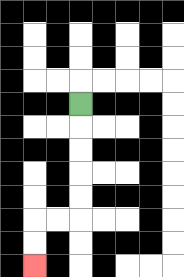{'start': '[3, 4]', 'end': '[1, 11]', 'path_directions': 'D,D,D,D,D,L,L,D,D', 'path_coordinates': '[[3, 4], [3, 5], [3, 6], [3, 7], [3, 8], [3, 9], [2, 9], [1, 9], [1, 10], [1, 11]]'}